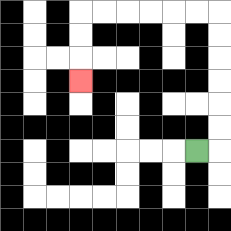{'start': '[8, 6]', 'end': '[3, 3]', 'path_directions': 'R,U,U,U,U,U,U,L,L,L,L,L,L,D,D,D', 'path_coordinates': '[[8, 6], [9, 6], [9, 5], [9, 4], [9, 3], [9, 2], [9, 1], [9, 0], [8, 0], [7, 0], [6, 0], [5, 0], [4, 0], [3, 0], [3, 1], [3, 2], [3, 3]]'}